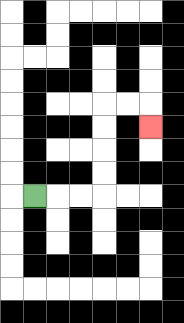{'start': '[1, 8]', 'end': '[6, 5]', 'path_directions': 'R,R,R,U,U,U,U,R,R,D', 'path_coordinates': '[[1, 8], [2, 8], [3, 8], [4, 8], [4, 7], [4, 6], [4, 5], [4, 4], [5, 4], [6, 4], [6, 5]]'}